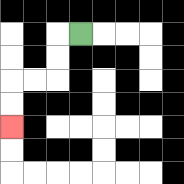{'start': '[3, 1]', 'end': '[0, 5]', 'path_directions': 'L,D,D,L,L,D,D', 'path_coordinates': '[[3, 1], [2, 1], [2, 2], [2, 3], [1, 3], [0, 3], [0, 4], [0, 5]]'}